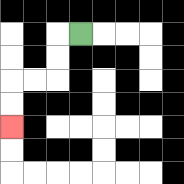{'start': '[3, 1]', 'end': '[0, 5]', 'path_directions': 'L,D,D,L,L,D,D', 'path_coordinates': '[[3, 1], [2, 1], [2, 2], [2, 3], [1, 3], [0, 3], [0, 4], [0, 5]]'}